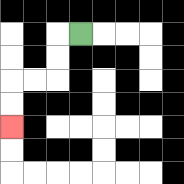{'start': '[3, 1]', 'end': '[0, 5]', 'path_directions': 'L,D,D,L,L,D,D', 'path_coordinates': '[[3, 1], [2, 1], [2, 2], [2, 3], [1, 3], [0, 3], [0, 4], [0, 5]]'}